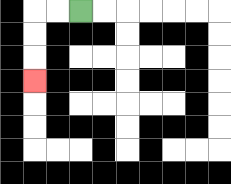{'start': '[3, 0]', 'end': '[1, 3]', 'path_directions': 'L,L,D,D,D', 'path_coordinates': '[[3, 0], [2, 0], [1, 0], [1, 1], [1, 2], [1, 3]]'}